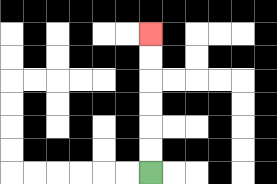{'start': '[6, 7]', 'end': '[6, 1]', 'path_directions': 'U,U,U,U,U,U', 'path_coordinates': '[[6, 7], [6, 6], [6, 5], [6, 4], [6, 3], [6, 2], [6, 1]]'}